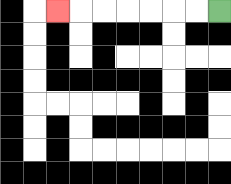{'start': '[9, 0]', 'end': '[2, 0]', 'path_directions': 'L,L,L,L,L,L,L', 'path_coordinates': '[[9, 0], [8, 0], [7, 0], [6, 0], [5, 0], [4, 0], [3, 0], [2, 0]]'}